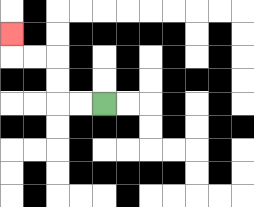{'start': '[4, 4]', 'end': '[0, 1]', 'path_directions': 'L,L,U,U,L,L,U', 'path_coordinates': '[[4, 4], [3, 4], [2, 4], [2, 3], [2, 2], [1, 2], [0, 2], [0, 1]]'}